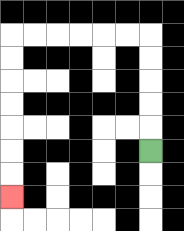{'start': '[6, 6]', 'end': '[0, 8]', 'path_directions': 'U,U,U,U,U,L,L,L,L,L,L,D,D,D,D,D,D,D', 'path_coordinates': '[[6, 6], [6, 5], [6, 4], [6, 3], [6, 2], [6, 1], [5, 1], [4, 1], [3, 1], [2, 1], [1, 1], [0, 1], [0, 2], [0, 3], [0, 4], [0, 5], [0, 6], [0, 7], [0, 8]]'}